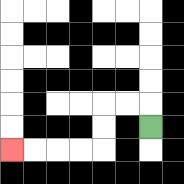{'start': '[6, 5]', 'end': '[0, 6]', 'path_directions': 'U,L,L,D,D,L,L,L,L', 'path_coordinates': '[[6, 5], [6, 4], [5, 4], [4, 4], [4, 5], [4, 6], [3, 6], [2, 6], [1, 6], [0, 6]]'}